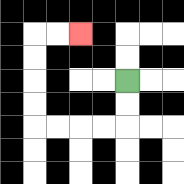{'start': '[5, 3]', 'end': '[3, 1]', 'path_directions': 'D,D,L,L,L,L,U,U,U,U,R,R', 'path_coordinates': '[[5, 3], [5, 4], [5, 5], [4, 5], [3, 5], [2, 5], [1, 5], [1, 4], [1, 3], [1, 2], [1, 1], [2, 1], [3, 1]]'}